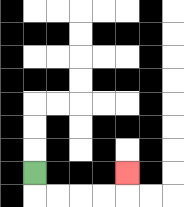{'start': '[1, 7]', 'end': '[5, 7]', 'path_directions': 'D,R,R,R,R,U', 'path_coordinates': '[[1, 7], [1, 8], [2, 8], [3, 8], [4, 8], [5, 8], [5, 7]]'}